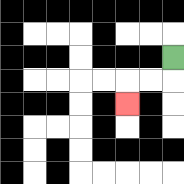{'start': '[7, 2]', 'end': '[5, 4]', 'path_directions': 'D,L,L,D', 'path_coordinates': '[[7, 2], [7, 3], [6, 3], [5, 3], [5, 4]]'}